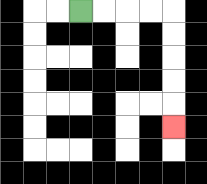{'start': '[3, 0]', 'end': '[7, 5]', 'path_directions': 'R,R,R,R,D,D,D,D,D', 'path_coordinates': '[[3, 0], [4, 0], [5, 0], [6, 0], [7, 0], [7, 1], [7, 2], [7, 3], [7, 4], [7, 5]]'}